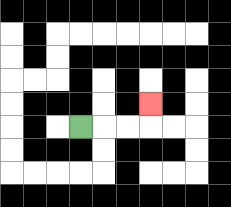{'start': '[3, 5]', 'end': '[6, 4]', 'path_directions': 'R,R,R,U', 'path_coordinates': '[[3, 5], [4, 5], [5, 5], [6, 5], [6, 4]]'}